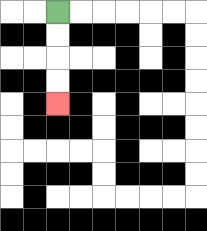{'start': '[2, 0]', 'end': '[2, 4]', 'path_directions': 'D,D,D,D', 'path_coordinates': '[[2, 0], [2, 1], [2, 2], [2, 3], [2, 4]]'}